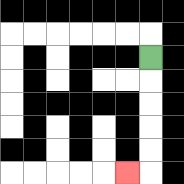{'start': '[6, 2]', 'end': '[5, 7]', 'path_directions': 'D,D,D,D,D,L', 'path_coordinates': '[[6, 2], [6, 3], [6, 4], [6, 5], [6, 6], [6, 7], [5, 7]]'}